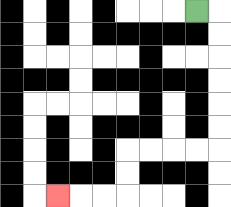{'start': '[8, 0]', 'end': '[2, 8]', 'path_directions': 'R,D,D,D,D,D,D,L,L,L,L,D,D,L,L,L', 'path_coordinates': '[[8, 0], [9, 0], [9, 1], [9, 2], [9, 3], [9, 4], [9, 5], [9, 6], [8, 6], [7, 6], [6, 6], [5, 6], [5, 7], [5, 8], [4, 8], [3, 8], [2, 8]]'}